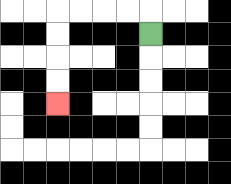{'start': '[6, 1]', 'end': '[2, 4]', 'path_directions': 'U,L,L,L,L,D,D,D,D', 'path_coordinates': '[[6, 1], [6, 0], [5, 0], [4, 0], [3, 0], [2, 0], [2, 1], [2, 2], [2, 3], [2, 4]]'}